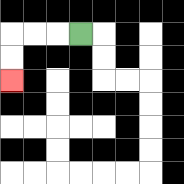{'start': '[3, 1]', 'end': '[0, 3]', 'path_directions': 'L,L,L,D,D', 'path_coordinates': '[[3, 1], [2, 1], [1, 1], [0, 1], [0, 2], [0, 3]]'}